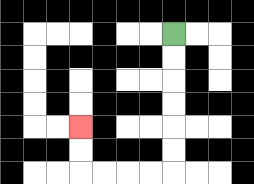{'start': '[7, 1]', 'end': '[3, 5]', 'path_directions': 'D,D,D,D,D,D,L,L,L,L,U,U', 'path_coordinates': '[[7, 1], [7, 2], [7, 3], [7, 4], [7, 5], [7, 6], [7, 7], [6, 7], [5, 7], [4, 7], [3, 7], [3, 6], [3, 5]]'}